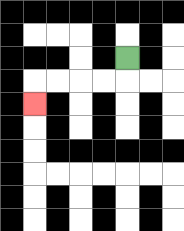{'start': '[5, 2]', 'end': '[1, 4]', 'path_directions': 'D,L,L,L,L,D', 'path_coordinates': '[[5, 2], [5, 3], [4, 3], [3, 3], [2, 3], [1, 3], [1, 4]]'}